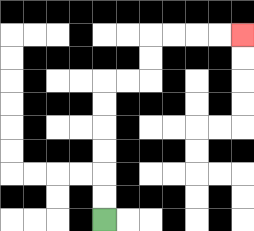{'start': '[4, 9]', 'end': '[10, 1]', 'path_directions': 'U,U,U,U,U,U,R,R,U,U,R,R,R,R', 'path_coordinates': '[[4, 9], [4, 8], [4, 7], [4, 6], [4, 5], [4, 4], [4, 3], [5, 3], [6, 3], [6, 2], [6, 1], [7, 1], [8, 1], [9, 1], [10, 1]]'}